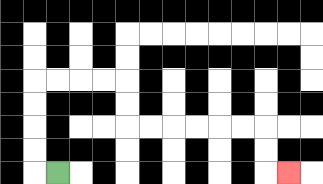{'start': '[2, 7]', 'end': '[12, 7]', 'path_directions': 'L,U,U,U,U,R,R,R,R,D,D,R,R,R,R,R,R,D,D,R', 'path_coordinates': '[[2, 7], [1, 7], [1, 6], [1, 5], [1, 4], [1, 3], [2, 3], [3, 3], [4, 3], [5, 3], [5, 4], [5, 5], [6, 5], [7, 5], [8, 5], [9, 5], [10, 5], [11, 5], [11, 6], [11, 7], [12, 7]]'}